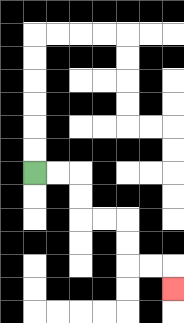{'start': '[1, 7]', 'end': '[7, 12]', 'path_directions': 'R,R,D,D,R,R,D,D,R,R,D', 'path_coordinates': '[[1, 7], [2, 7], [3, 7], [3, 8], [3, 9], [4, 9], [5, 9], [5, 10], [5, 11], [6, 11], [7, 11], [7, 12]]'}